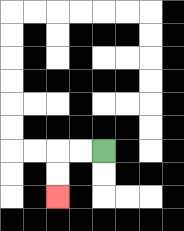{'start': '[4, 6]', 'end': '[2, 8]', 'path_directions': 'L,L,D,D', 'path_coordinates': '[[4, 6], [3, 6], [2, 6], [2, 7], [2, 8]]'}